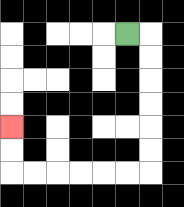{'start': '[5, 1]', 'end': '[0, 5]', 'path_directions': 'R,D,D,D,D,D,D,L,L,L,L,L,L,U,U', 'path_coordinates': '[[5, 1], [6, 1], [6, 2], [6, 3], [6, 4], [6, 5], [6, 6], [6, 7], [5, 7], [4, 7], [3, 7], [2, 7], [1, 7], [0, 7], [0, 6], [0, 5]]'}